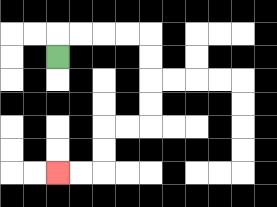{'start': '[2, 2]', 'end': '[2, 7]', 'path_directions': 'U,R,R,R,R,D,D,D,D,L,L,D,D,L,L', 'path_coordinates': '[[2, 2], [2, 1], [3, 1], [4, 1], [5, 1], [6, 1], [6, 2], [6, 3], [6, 4], [6, 5], [5, 5], [4, 5], [4, 6], [4, 7], [3, 7], [2, 7]]'}